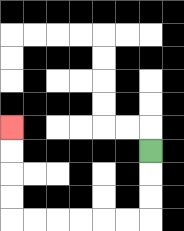{'start': '[6, 6]', 'end': '[0, 5]', 'path_directions': 'D,D,D,L,L,L,L,L,L,U,U,U,U', 'path_coordinates': '[[6, 6], [6, 7], [6, 8], [6, 9], [5, 9], [4, 9], [3, 9], [2, 9], [1, 9], [0, 9], [0, 8], [0, 7], [0, 6], [0, 5]]'}